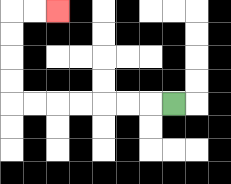{'start': '[7, 4]', 'end': '[2, 0]', 'path_directions': 'L,L,L,L,L,L,L,U,U,U,U,R,R', 'path_coordinates': '[[7, 4], [6, 4], [5, 4], [4, 4], [3, 4], [2, 4], [1, 4], [0, 4], [0, 3], [0, 2], [0, 1], [0, 0], [1, 0], [2, 0]]'}